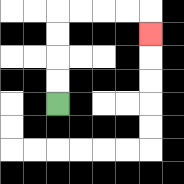{'start': '[2, 4]', 'end': '[6, 1]', 'path_directions': 'U,U,U,U,R,R,R,R,D', 'path_coordinates': '[[2, 4], [2, 3], [2, 2], [2, 1], [2, 0], [3, 0], [4, 0], [5, 0], [6, 0], [6, 1]]'}